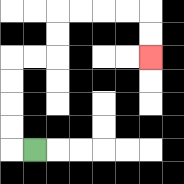{'start': '[1, 6]', 'end': '[6, 2]', 'path_directions': 'L,U,U,U,U,R,R,U,U,R,R,R,R,D,D', 'path_coordinates': '[[1, 6], [0, 6], [0, 5], [0, 4], [0, 3], [0, 2], [1, 2], [2, 2], [2, 1], [2, 0], [3, 0], [4, 0], [5, 0], [6, 0], [6, 1], [6, 2]]'}